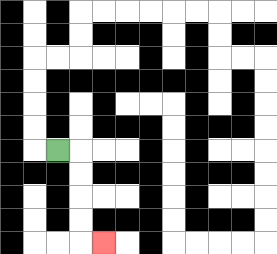{'start': '[2, 6]', 'end': '[4, 10]', 'path_directions': 'R,D,D,D,D,R', 'path_coordinates': '[[2, 6], [3, 6], [3, 7], [3, 8], [3, 9], [3, 10], [4, 10]]'}